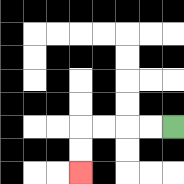{'start': '[7, 5]', 'end': '[3, 7]', 'path_directions': 'L,L,L,L,D,D', 'path_coordinates': '[[7, 5], [6, 5], [5, 5], [4, 5], [3, 5], [3, 6], [3, 7]]'}